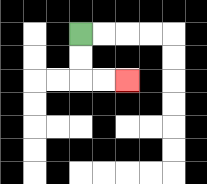{'start': '[3, 1]', 'end': '[5, 3]', 'path_directions': 'D,D,R,R', 'path_coordinates': '[[3, 1], [3, 2], [3, 3], [4, 3], [5, 3]]'}